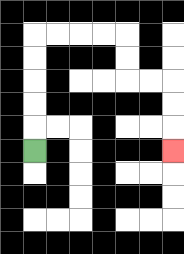{'start': '[1, 6]', 'end': '[7, 6]', 'path_directions': 'U,U,U,U,U,R,R,R,R,D,D,R,R,D,D,D', 'path_coordinates': '[[1, 6], [1, 5], [1, 4], [1, 3], [1, 2], [1, 1], [2, 1], [3, 1], [4, 1], [5, 1], [5, 2], [5, 3], [6, 3], [7, 3], [7, 4], [7, 5], [7, 6]]'}